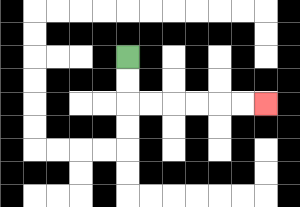{'start': '[5, 2]', 'end': '[11, 4]', 'path_directions': 'D,D,R,R,R,R,R,R', 'path_coordinates': '[[5, 2], [5, 3], [5, 4], [6, 4], [7, 4], [8, 4], [9, 4], [10, 4], [11, 4]]'}